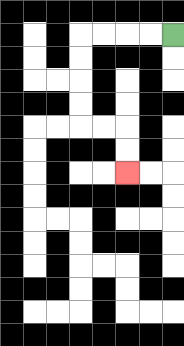{'start': '[7, 1]', 'end': '[5, 7]', 'path_directions': 'L,L,L,L,D,D,D,D,R,R,D,D', 'path_coordinates': '[[7, 1], [6, 1], [5, 1], [4, 1], [3, 1], [3, 2], [3, 3], [3, 4], [3, 5], [4, 5], [5, 5], [5, 6], [5, 7]]'}